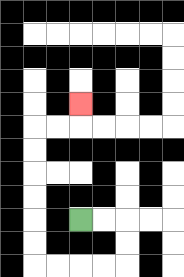{'start': '[3, 9]', 'end': '[3, 4]', 'path_directions': 'R,R,D,D,L,L,L,L,U,U,U,U,U,U,R,R,U', 'path_coordinates': '[[3, 9], [4, 9], [5, 9], [5, 10], [5, 11], [4, 11], [3, 11], [2, 11], [1, 11], [1, 10], [1, 9], [1, 8], [1, 7], [1, 6], [1, 5], [2, 5], [3, 5], [3, 4]]'}